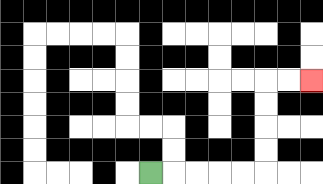{'start': '[6, 7]', 'end': '[13, 3]', 'path_directions': 'R,R,R,R,R,U,U,U,U,R,R', 'path_coordinates': '[[6, 7], [7, 7], [8, 7], [9, 7], [10, 7], [11, 7], [11, 6], [11, 5], [11, 4], [11, 3], [12, 3], [13, 3]]'}